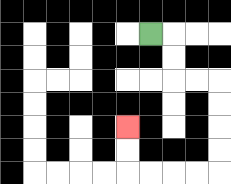{'start': '[6, 1]', 'end': '[5, 5]', 'path_directions': 'R,D,D,R,R,D,D,D,D,L,L,L,L,U,U', 'path_coordinates': '[[6, 1], [7, 1], [7, 2], [7, 3], [8, 3], [9, 3], [9, 4], [9, 5], [9, 6], [9, 7], [8, 7], [7, 7], [6, 7], [5, 7], [5, 6], [5, 5]]'}